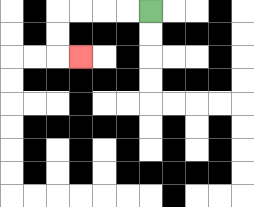{'start': '[6, 0]', 'end': '[3, 2]', 'path_directions': 'L,L,L,L,D,D,R', 'path_coordinates': '[[6, 0], [5, 0], [4, 0], [3, 0], [2, 0], [2, 1], [2, 2], [3, 2]]'}